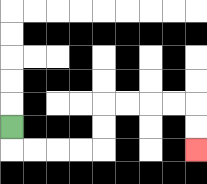{'start': '[0, 5]', 'end': '[8, 6]', 'path_directions': 'D,R,R,R,R,U,U,R,R,R,R,D,D', 'path_coordinates': '[[0, 5], [0, 6], [1, 6], [2, 6], [3, 6], [4, 6], [4, 5], [4, 4], [5, 4], [6, 4], [7, 4], [8, 4], [8, 5], [8, 6]]'}